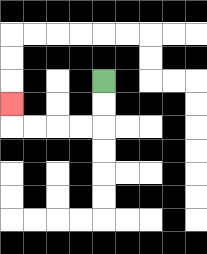{'start': '[4, 3]', 'end': '[0, 4]', 'path_directions': 'D,D,L,L,L,L,U', 'path_coordinates': '[[4, 3], [4, 4], [4, 5], [3, 5], [2, 5], [1, 5], [0, 5], [0, 4]]'}